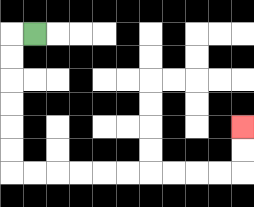{'start': '[1, 1]', 'end': '[10, 5]', 'path_directions': 'L,D,D,D,D,D,D,R,R,R,R,R,R,R,R,R,R,U,U', 'path_coordinates': '[[1, 1], [0, 1], [0, 2], [0, 3], [0, 4], [0, 5], [0, 6], [0, 7], [1, 7], [2, 7], [3, 7], [4, 7], [5, 7], [6, 7], [7, 7], [8, 7], [9, 7], [10, 7], [10, 6], [10, 5]]'}